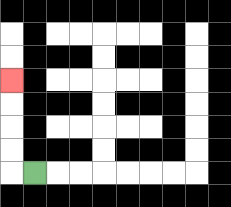{'start': '[1, 7]', 'end': '[0, 3]', 'path_directions': 'L,U,U,U,U', 'path_coordinates': '[[1, 7], [0, 7], [0, 6], [0, 5], [0, 4], [0, 3]]'}